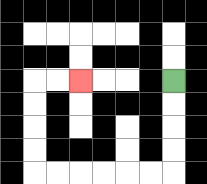{'start': '[7, 3]', 'end': '[3, 3]', 'path_directions': 'D,D,D,D,L,L,L,L,L,L,U,U,U,U,R,R', 'path_coordinates': '[[7, 3], [7, 4], [7, 5], [7, 6], [7, 7], [6, 7], [5, 7], [4, 7], [3, 7], [2, 7], [1, 7], [1, 6], [1, 5], [1, 4], [1, 3], [2, 3], [3, 3]]'}